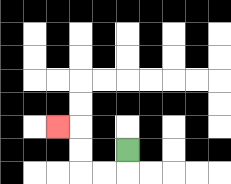{'start': '[5, 6]', 'end': '[2, 5]', 'path_directions': 'D,L,L,U,U,L', 'path_coordinates': '[[5, 6], [5, 7], [4, 7], [3, 7], [3, 6], [3, 5], [2, 5]]'}